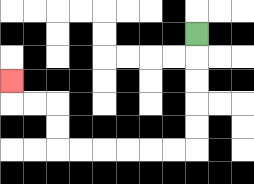{'start': '[8, 1]', 'end': '[0, 3]', 'path_directions': 'D,D,D,D,D,L,L,L,L,L,L,U,U,L,L,U', 'path_coordinates': '[[8, 1], [8, 2], [8, 3], [8, 4], [8, 5], [8, 6], [7, 6], [6, 6], [5, 6], [4, 6], [3, 6], [2, 6], [2, 5], [2, 4], [1, 4], [0, 4], [0, 3]]'}